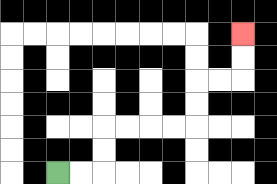{'start': '[2, 7]', 'end': '[10, 1]', 'path_directions': 'R,R,U,U,R,R,R,R,U,U,R,R,U,U', 'path_coordinates': '[[2, 7], [3, 7], [4, 7], [4, 6], [4, 5], [5, 5], [6, 5], [7, 5], [8, 5], [8, 4], [8, 3], [9, 3], [10, 3], [10, 2], [10, 1]]'}